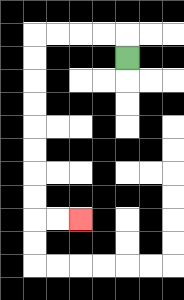{'start': '[5, 2]', 'end': '[3, 9]', 'path_directions': 'U,L,L,L,L,D,D,D,D,D,D,D,D,R,R', 'path_coordinates': '[[5, 2], [5, 1], [4, 1], [3, 1], [2, 1], [1, 1], [1, 2], [1, 3], [1, 4], [1, 5], [1, 6], [1, 7], [1, 8], [1, 9], [2, 9], [3, 9]]'}